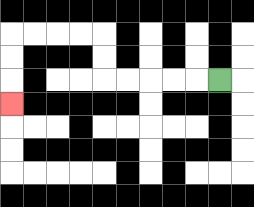{'start': '[9, 3]', 'end': '[0, 4]', 'path_directions': 'L,L,L,L,L,U,U,L,L,L,L,D,D,D', 'path_coordinates': '[[9, 3], [8, 3], [7, 3], [6, 3], [5, 3], [4, 3], [4, 2], [4, 1], [3, 1], [2, 1], [1, 1], [0, 1], [0, 2], [0, 3], [0, 4]]'}